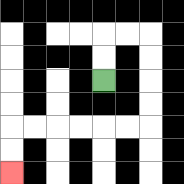{'start': '[4, 3]', 'end': '[0, 7]', 'path_directions': 'U,U,R,R,D,D,D,D,L,L,L,L,L,L,D,D', 'path_coordinates': '[[4, 3], [4, 2], [4, 1], [5, 1], [6, 1], [6, 2], [6, 3], [6, 4], [6, 5], [5, 5], [4, 5], [3, 5], [2, 5], [1, 5], [0, 5], [0, 6], [0, 7]]'}